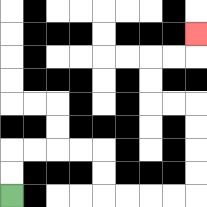{'start': '[0, 8]', 'end': '[8, 1]', 'path_directions': 'U,U,R,R,R,R,D,D,R,R,R,R,U,U,U,U,L,L,U,U,R,R,U', 'path_coordinates': '[[0, 8], [0, 7], [0, 6], [1, 6], [2, 6], [3, 6], [4, 6], [4, 7], [4, 8], [5, 8], [6, 8], [7, 8], [8, 8], [8, 7], [8, 6], [8, 5], [8, 4], [7, 4], [6, 4], [6, 3], [6, 2], [7, 2], [8, 2], [8, 1]]'}